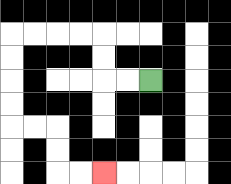{'start': '[6, 3]', 'end': '[4, 7]', 'path_directions': 'L,L,U,U,L,L,L,L,D,D,D,D,R,R,D,D,R,R', 'path_coordinates': '[[6, 3], [5, 3], [4, 3], [4, 2], [4, 1], [3, 1], [2, 1], [1, 1], [0, 1], [0, 2], [0, 3], [0, 4], [0, 5], [1, 5], [2, 5], [2, 6], [2, 7], [3, 7], [4, 7]]'}